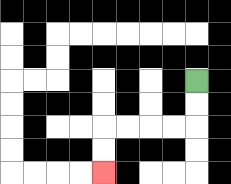{'start': '[8, 3]', 'end': '[4, 7]', 'path_directions': 'D,D,L,L,L,L,D,D', 'path_coordinates': '[[8, 3], [8, 4], [8, 5], [7, 5], [6, 5], [5, 5], [4, 5], [4, 6], [4, 7]]'}